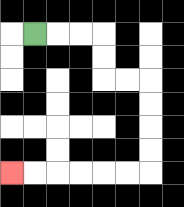{'start': '[1, 1]', 'end': '[0, 7]', 'path_directions': 'R,R,R,D,D,R,R,D,D,D,D,L,L,L,L,L,L', 'path_coordinates': '[[1, 1], [2, 1], [3, 1], [4, 1], [4, 2], [4, 3], [5, 3], [6, 3], [6, 4], [6, 5], [6, 6], [6, 7], [5, 7], [4, 7], [3, 7], [2, 7], [1, 7], [0, 7]]'}